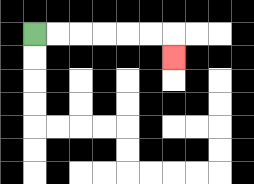{'start': '[1, 1]', 'end': '[7, 2]', 'path_directions': 'R,R,R,R,R,R,D', 'path_coordinates': '[[1, 1], [2, 1], [3, 1], [4, 1], [5, 1], [6, 1], [7, 1], [7, 2]]'}